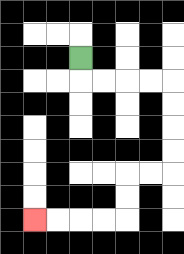{'start': '[3, 2]', 'end': '[1, 9]', 'path_directions': 'D,R,R,R,R,D,D,D,D,L,L,D,D,L,L,L,L', 'path_coordinates': '[[3, 2], [3, 3], [4, 3], [5, 3], [6, 3], [7, 3], [7, 4], [7, 5], [7, 6], [7, 7], [6, 7], [5, 7], [5, 8], [5, 9], [4, 9], [3, 9], [2, 9], [1, 9]]'}